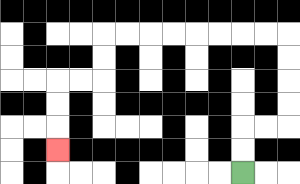{'start': '[10, 7]', 'end': '[2, 6]', 'path_directions': 'U,U,R,R,U,U,U,U,L,L,L,L,L,L,L,L,D,D,L,L,D,D,D', 'path_coordinates': '[[10, 7], [10, 6], [10, 5], [11, 5], [12, 5], [12, 4], [12, 3], [12, 2], [12, 1], [11, 1], [10, 1], [9, 1], [8, 1], [7, 1], [6, 1], [5, 1], [4, 1], [4, 2], [4, 3], [3, 3], [2, 3], [2, 4], [2, 5], [2, 6]]'}